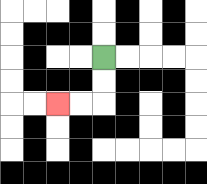{'start': '[4, 2]', 'end': '[2, 4]', 'path_directions': 'D,D,L,L', 'path_coordinates': '[[4, 2], [4, 3], [4, 4], [3, 4], [2, 4]]'}